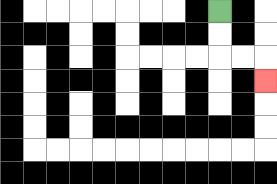{'start': '[9, 0]', 'end': '[11, 3]', 'path_directions': 'D,D,R,R,D', 'path_coordinates': '[[9, 0], [9, 1], [9, 2], [10, 2], [11, 2], [11, 3]]'}